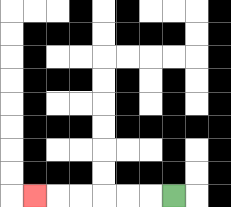{'start': '[7, 8]', 'end': '[1, 8]', 'path_directions': 'L,L,L,L,L,L', 'path_coordinates': '[[7, 8], [6, 8], [5, 8], [4, 8], [3, 8], [2, 8], [1, 8]]'}